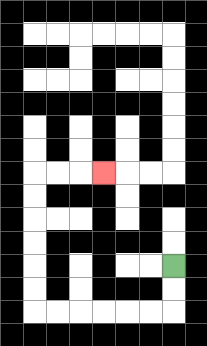{'start': '[7, 11]', 'end': '[4, 7]', 'path_directions': 'D,D,L,L,L,L,L,L,U,U,U,U,U,U,R,R,R', 'path_coordinates': '[[7, 11], [7, 12], [7, 13], [6, 13], [5, 13], [4, 13], [3, 13], [2, 13], [1, 13], [1, 12], [1, 11], [1, 10], [1, 9], [1, 8], [1, 7], [2, 7], [3, 7], [4, 7]]'}